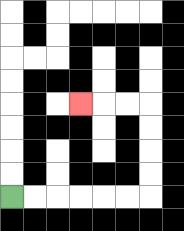{'start': '[0, 8]', 'end': '[3, 4]', 'path_directions': 'R,R,R,R,R,R,U,U,U,U,L,L,L', 'path_coordinates': '[[0, 8], [1, 8], [2, 8], [3, 8], [4, 8], [5, 8], [6, 8], [6, 7], [6, 6], [6, 5], [6, 4], [5, 4], [4, 4], [3, 4]]'}